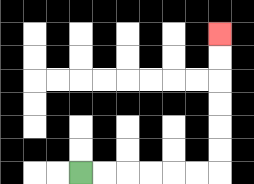{'start': '[3, 7]', 'end': '[9, 1]', 'path_directions': 'R,R,R,R,R,R,U,U,U,U,U,U', 'path_coordinates': '[[3, 7], [4, 7], [5, 7], [6, 7], [7, 7], [8, 7], [9, 7], [9, 6], [9, 5], [9, 4], [9, 3], [9, 2], [9, 1]]'}